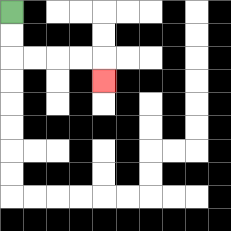{'start': '[0, 0]', 'end': '[4, 3]', 'path_directions': 'D,D,R,R,R,R,D', 'path_coordinates': '[[0, 0], [0, 1], [0, 2], [1, 2], [2, 2], [3, 2], [4, 2], [4, 3]]'}